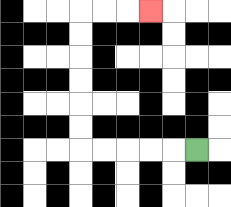{'start': '[8, 6]', 'end': '[6, 0]', 'path_directions': 'L,L,L,L,L,U,U,U,U,U,U,R,R,R', 'path_coordinates': '[[8, 6], [7, 6], [6, 6], [5, 6], [4, 6], [3, 6], [3, 5], [3, 4], [3, 3], [3, 2], [3, 1], [3, 0], [4, 0], [5, 0], [6, 0]]'}